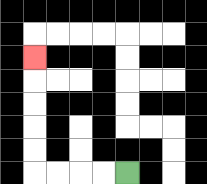{'start': '[5, 7]', 'end': '[1, 2]', 'path_directions': 'L,L,L,L,U,U,U,U,U', 'path_coordinates': '[[5, 7], [4, 7], [3, 7], [2, 7], [1, 7], [1, 6], [1, 5], [1, 4], [1, 3], [1, 2]]'}